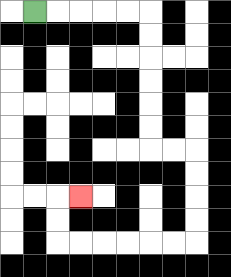{'start': '[1, 0]', 'end': '[3, 8]', 'path_directions': 'R,R,R,R,R,D,D,D,D,D,D,R,R,D,D,D,D,L,L,L,L,L,L,U,U,R', 'path_coordinates': '[[1, 0], [2, 0], [3, 0], [4, 0], [5, 0], [6, 0], [6, 1], [6, 2], [6, 3], [6, 4], [6, 5], [6, 6], [7, 6], [8, 6], [8, 7], [8, 8], [8, 9], [8, 10], [7, 10], [6, 10], [5, 10], [4, 10], [3, 10], [2, 10], [2, 9], [2, 8], [3, 8]]'}